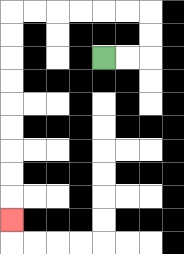{'start': '[4, 2]', 'end': '[0, 9]', 'path_directions': 'R,R,U,U,L,L,L,L,L,L,D,D,D,D,D,D,D,D,D', 'path_coordinates': '[[4, 2], [5, 2], [6, 2], [6, 1], [6, 0], [5, 0], [4, 0], [3, 0], [2, 0], [1, 0], [0, 0], [0, 1], [0, 2], [0, 3], [0, 4], [0, 5], [0, 6], [0, 7], [0, 8], [0, 9]]'}